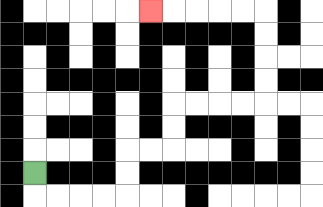{'start': '[1, 7]', 'end': '[6, 0]', 'path_directions': 'D,R,R,R,R,U,U,R,R,U,U,R,R,R,R,U,U,U,U,L,L,L,L,L', 'path_coordinates': '[[1, 7], [1, 8], [2, 8], [3, 8], [4, 8], [5, 8], [5, 7], [5, 6], [6, 6], [7, 6], [7, 5], [7, 4], [8, 4], [9, 4], [10, 4], [11, 4], [11, 3], [11, 2], [11, 1], [11, 0], [10, 0], [9, 0], [8, 0], [7, 0], [6, 0]]'}